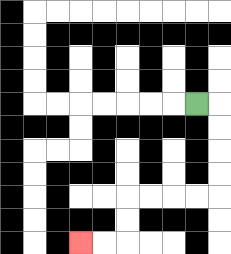{'start': '[8, 4]', 'end': '[3, 10]', 'path_directions': 'R,D,D,D,D,L,L,L,L,D,D,L,L', 'path_coordinates': '[[8, 4], [9, 4], [9, 5], [9, 6], [9, 7], [9, 8], [8, 8], [7, 8], [6, 8], [5, 8], [5, 9], [5, 10], [4, 10], [3, 10]]'}